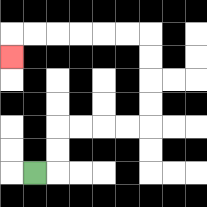{'start': '[1, 7]', 'end': '[0, 2]', 'path_directions': 'R,U,U,R,R,R,R,U,U,U,U,L,L,L,L,L,L,D', 'path_coordinates': '[[1, 7], [2, 7], [2, 6], [2, 5], [3, 5], [4, 5], [5, 5], [6, 5], [6, 4], [6, 3], [6, 2], [6, 1], [5, 1], [4, 1], [3, 1], [2, 1], [1, 1], [0, 1], [0, 2]]'}